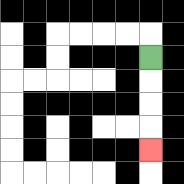{'start': '[6, 2]', 'end': '[6, 6]', 'path_directions': 'D,D,D,D', 'path_coordinates': '[[6, 2], [6, 3], [6, 4], [6, 5], [6, 6]]'}